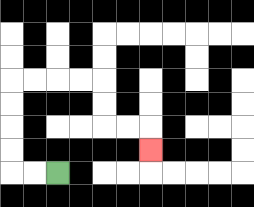{'start': '[2, 7]', 'end': '[6, 6]', 'path_directions': 'L,L,U,U,U,U,R,R,R,R,D,D,R,R,D', 'path_coordinates': '[[2, 7], [1, 7], [0, 7], [0, 6], [0, 5], [0, 4], [0, 3], [1, 3], [2, 3], [3, 3], [4, 3], [4, 4], [4, 5], [5, 5], [6, 5], [6, 6]]'}